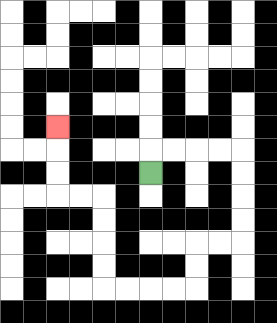{'start': '[6, 7]', 'end': '[2, 5]', 'path_directions': 'U,R,R,R,R,D,D,D,D,L,L,D,D,L,L,L,L,U,U,U,U,L,L,U,U,U', 'path_coordinates': '[[6, 7], [6, 6], [7, 6], [8, 6], [9, 6], [10, 6], [10, 7], [10, 8], [10, 9], [10, 10], [9, 10], [8, 10], [8, 11], [8, 12], [7, 12], [6, 12], [5, 12], [4, 12], [4, 11], [4, 10], [4, 9], [4, 8], [3, 8], [2, 8], [2, 7], [2, 6], [2, 5]]'}